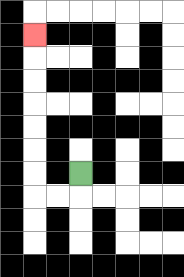{'start': '[3, 7]', 'end': '[1, 1]', 'path_directions': 'D,L,L,U,U,U,U,U,U,U', 'path_coordinates': '[[3, 7], [3, 8], [2, 8], [1, 8], [1, 7], [1, 6], [1, 5], [1, 4], [1, 3], [1, 2], [1, 1]]'}